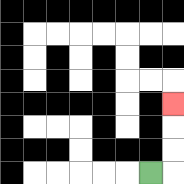{'start': '[6, 7]', 'end': '[7, 4]', 'path_directions': 'R,U,U,U', 'path_coordinates': '[[6, 7], [7, 7], [7, 6], [7, 5], [7, 4]]'}